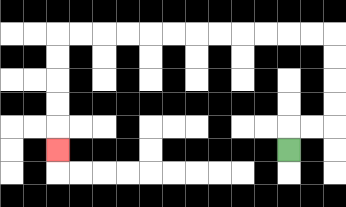{'start': '[12, 6]', 'end': '[2, 6]', 'path_directions': 'U,R,R,U,U,U,U,L,L,L,L,L,L,L,L,L,L,L,L,D,D,D,D,D', 'path_coordinates': '[[12, 6], [12, 5], [13, 5], [14, 5], [14, 4], [14, 3], [14, 2], [14, 1], [13, 1], [12, 1], [11, 1], [10, 1], [9, 1], [8, 1], [7, 1], [6, 1], [5, 1], [4, 1], [3, 1], [2, 1], [2, 2], [2, 3], [2, 4], [2, 5], [2, 6]]'}